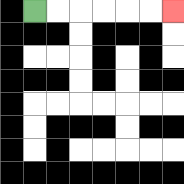{'start': '[1, 0]', 'end': '[7, 0]', 'path_directions': 'R,R,R,R,R,R', 'path_coordinates': '[[1, 0], [2, 0], [3, 0], [4, 0], [5, 0], [6, 0], [7, 0]]'}